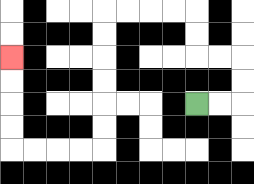{'start': '[8, 4]', 'end': '[0, 2]', 'path_directions': 'R,R,U,U,L,L,U,U,L,L,L,L,D,D,D,D,D,D,L,L,L,L,U,U,U,U', 'path_coordinates': '[[8, 4], [9, 4], [10, 4], [10, 3], [10, 2], [9, 2], [8, 2], [8, 1], [8, 0], [7, 0], [6, 0], [5, 0], [4, 0], [4, 1], [4, 2], [4, 3], [4, 4], [4, 5], [4, 6], [3, 6], [2, 6], [1, 6], [0, 6], [0, 5], [0, 4], [0, 3], [0, 2]]'}